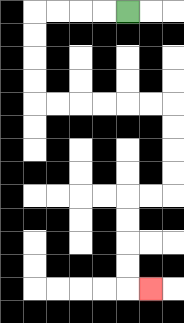{'start': '[5, 0]', 'end': '[6, 12]', 'path_directions': 'L,L,L,L,D,D,D,D,R,R,R,R,R,R,D,D,D,D,L,L,D,D,D,D,R', 'path_coordinates': '[[5, 0], [4, 0], [3, 0], [2, 0], [1, 0], [1, 1], [1, 2], [1, 3], [1, 4], [2, 4], [3, 4], [4, 4], [5, 4], [6, 4], [7, 4], [7, 5], [7, 6], [7, 7], [7, 8], [6, 8], [5, 8], [5, 9], [5, 10], [5, 11], [5, 12], [6, 12]]'}